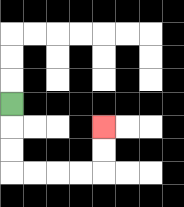{'start': '[0, 4]', 'end': '[4, 5]', 'path_directions': 'D,D,D,R,R,R,R,U,U', 'path_coordinates': '[[0, 4], [0, 5], [0, 6], [0, 7], [1, 7], [2, 7], [3, 7], [4, 7], [4, 6], [4, 5]]'}